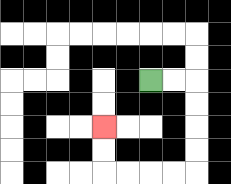{'start': '[6, 3]', 'end': '[4, 5]', 'path_directions': 'R,R,D,D,D,D,L,L,L,L,U,U', 'path_coordinates': '[[6, 3], [7, 3], [8, 3], [8, 4], [8, 5], [8, 6], [8, 7], [7, 7], [6, 7], [5, 7], [4, 7], [4, 6], [4, 5]]'}